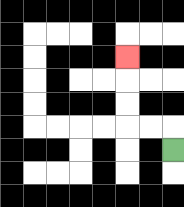{'start': '[7, 6]', 'end': '[5, 2]', 'path_directions': 'U,L,L,U,U,U', 'path_coordinates': '[[7, 6], [7, 5], [6, 5], [5, 5], [5, 4], [5, 3], [5, 2]]'}